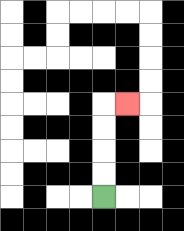{'start': '[4, 8]', 'end': '[5, 4]', 'path_directions': 'U,U,U,U,R', 'path_coordinates': '[[4, 8], [4, 7], [4, 6], [4, 5], [4, 4], [5, 4]]'}